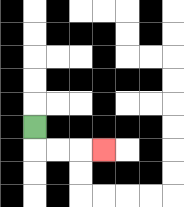{'start': '[1, 5]', 'end': '[4, 6]', 'path_directions': 'D,R,R,R', 'path_coordinates': '[[1, 5], [1, 6], [2, 6], [3, 6], [4, 6]]'}